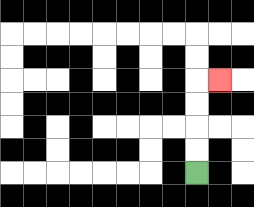{'start': '[8, 7]', 'end': '[9, 3]', 'path_directions': 'U,U,U,U,R', 'path_coordinates': '[[8, 7], [8, 6], [8, 5], [8, 4], [8, 3], [9, 3]]'}